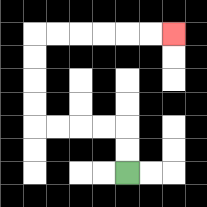{'start': '[5, 7]', 'end': '[7, 1]', 'path_directions': 'U,U,L,L,L,L,U,U,U,U,R,R,R,R,R,R', 'path_coordinates': '[[5, 7], [5, 6], [5, 5], [4, 5], [3, 5], [2, 5], [1, 5], [1, 4], [1, 3], [1, 2], [1, 1], [2, 1], [3, 1], [4, 1], [5, 1], [6, 1], [7, 1]]'}